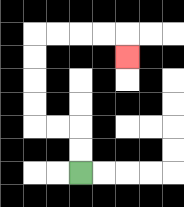{'start': '[3, 7]', 'end': '[5, 2]', 'path_directions': 'U,U,L,L,U,U,U,U,R,R,R,R,D', 'path_coordinates': '[[3, 7], [3, 6], [3, 5], [2, 5], [1, 5], [1, 4], [1, 3], [1, 2], [1, 1], [2, 1], [3, 1], [4, 1], [5, 1], [5, 2]]'}